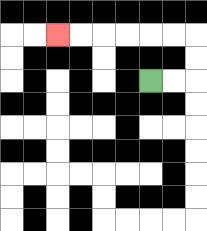{'start': '[6, 3]', 'end': '[2, 1]', 'path_directions': 'R,R,U,U,L,L,L,L,L,L', 'path_coordinates': '[[6, 3], [7, 3], [8, 3], [8, 2], [8, 1], [7, 1], [6, 1], [5, 1], [4, 1], [3, 1], [2, 1]]'}